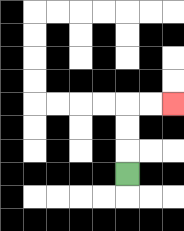{'start': '[5, 7]', 'end': '[7, 4]', 'path_directions': 'U,U,U,R,R', 'path_coordinates': '[[5, 7], [5, 6], [5, 5], [5, 4], [6, 4], [7, 4]]'}